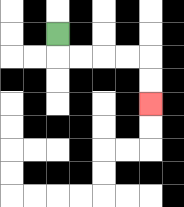{'start': '[2, 1]', 'end': '[6, 4]', 'path_directions': 'D,R,R,R,R,D,D', 'path_coordinates': '[[2, 1], [2, 2], [3, 2], [4, 2], [5, 2], [6, 2], [6, 3], [6, 4]]'}